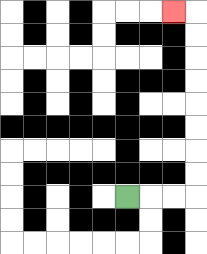{'start': '[5, 8]', 'end': '[7, 0]', 'path_directions': 'R,R,R,U,U,U,U,U,U,U,U,L', 'path_coordinates': '[[5, 8], [6, 8], [7, 8], [8, 8], [8, 7], [8, 6], [8, 5], [8, 4], [8, 3], [8, 2], [8, 1], [8, 0], [7, 0]]'}